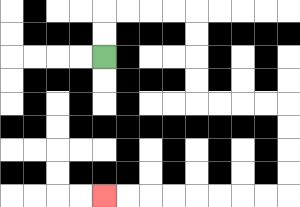{'start': '[4, 2]', 'end': '[4, 8]', 'path_directions': 'U,U,R,R,R,R,D,D,D,D,R,R,R,R,D,D,D,D,L,L,L,L,L,L,L,L', 'path_coordinates': '[[4, 2], [4, 1], [4, 0], [5, 0], [6, 0], [7, 0], [8, 0], [8, 1], [8, 2], [8, 3], [8, 4], [9, 4], [10, 4], [11, 4], [12, 4], [12, 5], [12, 6], [12, 7], [12, 8], [11, 8], [10, 8], [9, 8], [8, 8], [7, 8], [6, 8], [5, 8], [4, 8]]'}